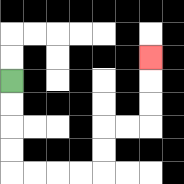{'start': '[0, 3]', 'end': '[6, 2]', 'path_directions': 'D,D,D,D,R,R,R,R,U,U,R,R,U,U,U', 'path_coordinates': '[[0, 3], [0, 4], [0, 5], [0, 6], [0, 7], [1, 7], [2, 7], [3, 7], [4, 7], [4, 6], [4, 5], [5, 5], [6, 5], [6, 4], [6, 3], [6, 2]]'}